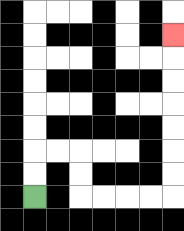{'start': '[1, 8]', 'end': '[7, 1]', 'path_directions': 'U,U,R,R,D,D,R,R,R,R,U,U,U,U,U,U,U', 'path_coordinates': '[[1, 8], [1, 7], [1, 6], [2, 6], [3, 6], [3, 7], [3, 8], [4, 8], [5, 8], [6, 8], [7, 8], [7, 7], [7, 6], [7, 5], [7, 4], [7, 3], [7, 2], [7, 1]]'}